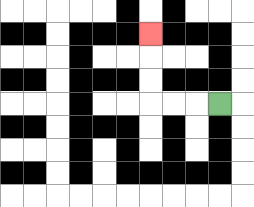{'start': '[9, 4]', 'end': '[6, 1]', 'path_directions': 'L,L,L,U,U,U', 'path_coordinates': '[[9, 4], [8, 4], [7, 4], [6, 4], [6, 3], [6, 2], [6, 1]]'}